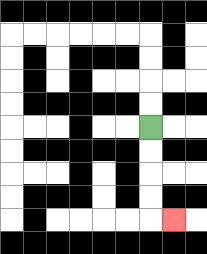{'start': '[6, 5]', 'end': '[7, 9]', 'path_directions': 'D,D,D,D,R', 'path_coordinates': '[[6, 5], [6, 6], [6, 7], [6, 8], [6, 9], [7, 9]]'}